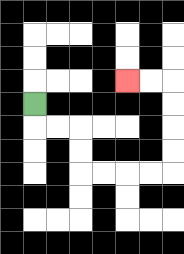{'start': '[1, 4]', 'end': '[5, 3]', 'path_directions': 'D,R,R,D,D,R,R,R,R,U,U,U,U,L,L', 'path_coordinates': '[[1, 4], [1, 5], [2, 5], [3, 5], [3, 6], [3, 7], [4, 7], [5, 7], [6, 7], [7, 7], [7, 6], [7, 5], [7, 4], [7, 3], [6, 3], [5, 3]]'}